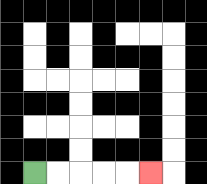{'start': '[1, 7]', 'end': '[6, 7]', 'path_directions': 'R,R,R,R,R', 'path_coordinates': '[[1, 7], [2, 7], [3, 7], [4, 7], [5, 7], [6, 7]]'}